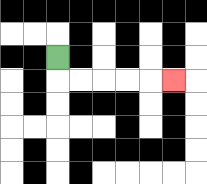{'start': '[2, 2]', 'end': '[7, 3]', 'path_directions': 'D,R,R,R,R,R', 'path_coordinates': '[[2, 2], [2, 3], [3, 3], [4, 3], [5, 3], [6, 3], [7, 3]]'}